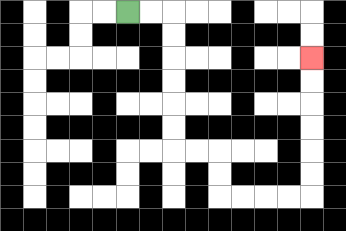{'start': '[5, 0]', 'end': '[13, 2]', 'path_directions': 'R,R,D,D,D,D,D,D,R,R,D,D,R,R,R,R,U,U,U,U,U,U', 'path_coordinates': '[[5, 0], [6, 0], [7, 0], [7, 1], [7, 2], [7, 3], [7, 4], [7, 5], [7, 6], [8, 6], [9, 6], [9, 7], [9, 8], [10, 8], [11, 8], [12, 8], [13, 8], [13, 7], [13, 6], [13, 5], [13, 4], [13, 3], [13, 2]]'}